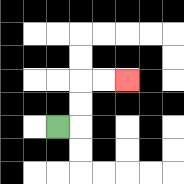{'start': '[2, 5]', 'end': '[5, 3]', 'path_directions': 'R,U,U,R,R', 'path_coordinates': '[[2, 5], [3, 5], [3, 4], [3, 3], [4, 3], [5, 3]]'}